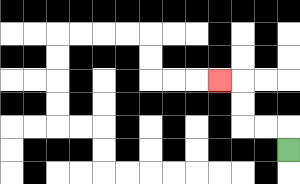{'start': '[12, 6]', 'end': '[9, 3]', 'path_directions': 'U,L,L,U,U,L', 'path_coordinates': '[[12, 6], [12, 5], [11, 5], [10, 5], [10, 4], [10, 3], [9, 3]]'}